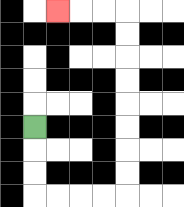{'start': '[1, 5]', 'end': '[2, 0]', 'path_directions': 'D,D,D,R,R,R,R,U,U,U,U,U,U,U,U,L,L,L', 'path_coordinates': '[[1, 5], [1, 6], [1, 7], [1, 8], [2, 8], [3, 8], [4, 8], [5, 8], [5, 7], [5, 6], [5, 5], [5, 4], [5, 3], [5, 2], [5, 1], [5, 0], [4, 0], [3, 0], [2, 0]]'}